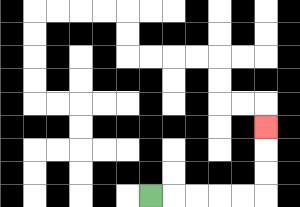{'start': '[6, 8]', 'end': '[11, 5]', 'path_directions': 'R,R,R,R,R,U,U,U', 'path_coordinates': '[[6, 8], [7, 8], [8, 8], [9, 8], [10, 8], [11, 8], [11, 7], [11, 6], [11, 5]]'}